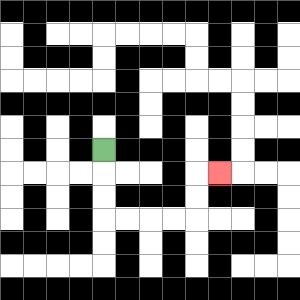{'start': '[4, 6]', 'end': '[9, 7]', 'path_directions': 'D,D,D,R,R,R,R,U,U,R', 'path_coordinates': '[[4, 6], [4, 7], [4, 8], [4, 9], [5, 9], [6, 9], [7, 9], [8, 9], [8, 8], [8, 7], [9, 7]]'}